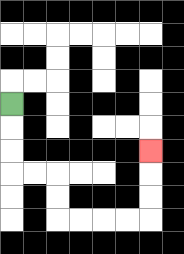{'start': '[0, 4]', 'end': '[6, 6]', 'path_directions': 'D,D,D,R,R,D,D,R,R,R,R,U,U,U', 'path_coordinates': '[[0, 4], [0, 5], [0, 6], [0, 7], [1, 7], [2, 7], [2, 8], [2, 9], [3, 9], [4, 9], [5, 9], [6, 9], [6, 8], [6, 7], [6, 6]]'}